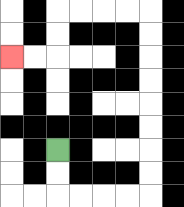{'start': '[2, 6]', 'end': '[0, 2]', 'path_directions': 'D,D,R,R,R,R,U,U,U,U,U,U,U,U,L,L,L,L,D,D,L,L', 'path_coordinates': '[[2, 6], [2, 7], [2, 8], [3, 8], [4, 8], [5, 8], [6, 8], [6, 7], [6, 6], [6, 5], [6, 4], [6, 3], [6, 2], [6, 1], [6, 0], [5, 0], [4, 0], [3, 0], [2, 0], [2, 1], [2, 2], [1, 2], [0, 2]]'}